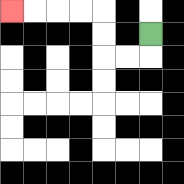{'start': '[6, 1]', 'end': '[0, 0]', 'path_directions': 'D,L,L,U,U,L,L,L,L', 'path_coordinates': '[[6, 1], [6, 2], [5, 2], [4, 2], [4, 1], [4, 0], [3, 0], [2, 0], [1, 0], [0, 0]]'}